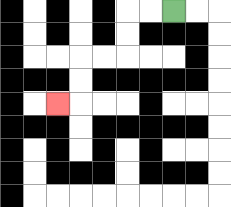{'start': '[7, 0]', 'end': '[2, 4]', 'path_directions': 'L,L,D,D,L,L,D,D,L', 'path_coordinates': '[[7, 0], [6, 0], [5, 0], [5, 1], [5, 2], [4, 2], [3, 2], [3, 3], [3, 4], [2, 4]]'}